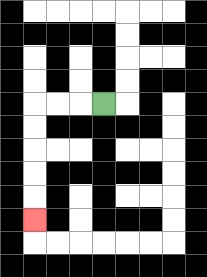{'start': '[4, 4]', 'end': '[1, 9]', 'path_directions': 'L,L,L,D,D,D,D,D', 'path_coordinates': '[[4, 4], [3, 4], [2, 4], [1, 4], [1, 5], [1, 6], [1, 7], [1, 8], [1, 9]]'}